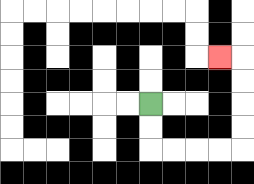{'start': '[6, 4]', 'end': '[9, 2]', 'path_directions': 'D,D,R,R,R,R,U,U,U,U,L', 'path_coordinates': '[[6, 4], [6, 5], [6, 6], [7, 6], [8, 6], [9, 6], [10, 6], [10, 5], [10, 4], [10, 3], [10, 2], [9, 2]]'}